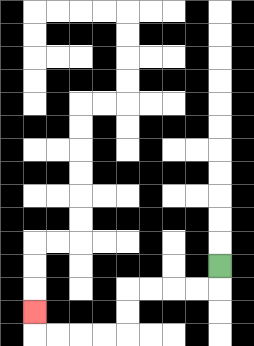{'start': '[9, 11]', 'end': '[1, 13]', 'path_directions': 'D,L,L,L,L,D,D,L,L,L,L,U', 'path_coordinates': '[[9, 11], [9, 12], [8, 12], [7, 12], [6, 12], [5, 12], [5, 13], [5, 14], [4, 14], [3, 14], [2, 14], [1, 14], [1, 13]]'}